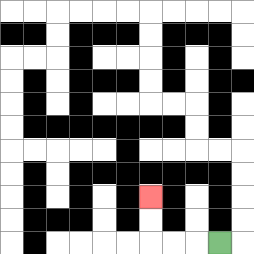{'start': '[9, 10]', 'end': '[6, 8]', 'path_directions': 'L,L,L,U,U', 'path_coordinates': '[[9, 10], [8, 10], [7, 10], [6, 10], [6, 9], [6, 8]]'}